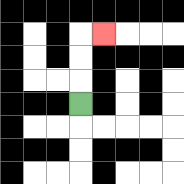{'start': '[3, 4]', 'end': '[4, 1]', 'path_directions': 'U,U,U,R', 'path_coordinates': '[[3, 4], [3, 3], [3, 2], [3, 1], [4, 1]]'}